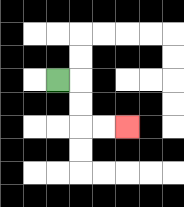{'start': '[2, 3]', 'end': '[5, 5]', 'path_directions': 'R,D,D,R,R', 'path_coordinates': '[[2, 3], [3, 3], [3, 4], [3, 5], [4, 5], [5, 5]]'}